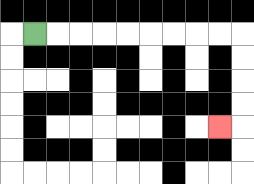{'start': '[1, 1]', 'end': '[9, 5]', 'path_directions': 'R,R,R,R,R,R,R,R,R,D,D,D,D,L', 'path_coordinates': '[[1, 1], [2, 1], [3, 1], [4, 1], [5, 1], [6, 1], [7, 1], [8, 1], [9, 1], [10, 1], [10, 2], [10, 3], [10, 4], [10, 5], [9, 5]]'}